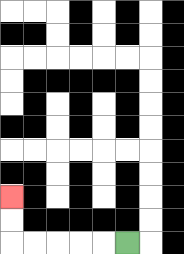{'start': '[5, 10]', 'end': '[0, 8]', 'path_directions': 'L,L,L,L,L,U,U', 'path_coordinates': '[[5, 10], [4, 10], [3, 10], [2, 10], [1, 10], [0, 10], [0, 9], [0, 8]]'}